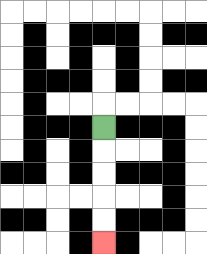{'start': '[4, 5]', 'end': '[4, 10]', 'path_directions': 'D,D,D,D,D', 'path_coordinates': '[[4, 5], [4, 6], [4, 7], [4, 8], [4, 9], [4, 10]]'}